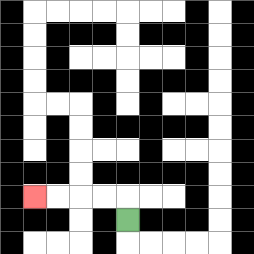{'start': '[5, 9]', 'end': '[1, 8]', 'path_directions': 'U,L,L,L,L', 'path_coordinates': '[[5, 9], [5, 8], [4, 8], [3, 8], [2, 8], [1, 8]]'}